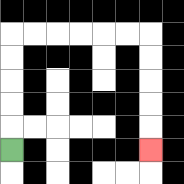{'start': '[0, 6]', 'end': '[6, 6]', 'path_directions': 'U,U,U,U,U,R,R,R,R,R,R,D,D,D,D,D', 'path_coordinates': '[[0, 6], [0, 5], [0, 4], [0, 3], [0, 2], [0, 1], [1, 1], [2, 1], [3, 1], [4, 1], [5, 1], [6, 1], [6, 2], [6, 3], [6, 4], [6, 5], [6, 6]]'}